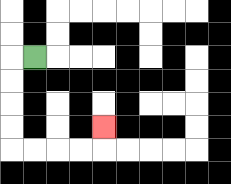{'start': '[1, 2]', 'end': '[4, 5]', 'path_directions': 'L,D,D,D,D,R,R,R,R,U', 'path_coordinates': '[[1, 2], [0, 2], [0, 3], [0, 4], [0, 5], [0, 6], [1, 6], [2, 6], [3, 6], [4, 6], [4, 5]]'}